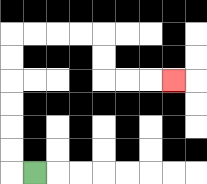{'start': '[1, 7]', 'end': '[7, 3]', 'path_directions': 'L,U,U,U,U,U,U,R,R,R,R,D,D,R,R,R', 'path_coordinates': '[[1, 7], [0, 7], [0, 6], [0, 5], [0, 4], [0, 3], [0, 2], [0, 1], [1, 1], [2, 1], [3, 1], [4, 1], [4, 2], [4, 3], [5, 3], [6, 3], [7, 3]]'}